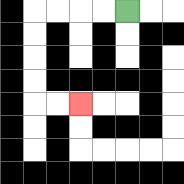{'start': '[5, 0]', 'end': '[3, 4]', 'path_directions': 'L,L,L,L,D,D,D,D,R,R', 'path_coordinates': '[[5, 0], [4, 0], [3, 0], [2, 0], [1, 0], [1, 1], [1, 2], [1, 3], [1, 4], [2, 4], [3, 4]]'}